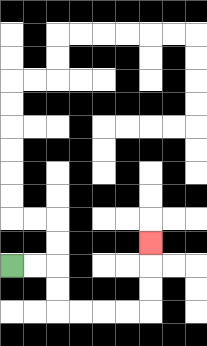{'start': '[0, 11]', 'end': '[6, 10]', 'path_directions': 'R,R,D,D,R,R,R,R,U,U,U', 'path_coordinates': '[[0, 11], [1, 11], [2, 11], [2, 12], [2, 13], [3, 13], [4, 13], [5, 13], [6, 13], [6, 12], [6, 11], [6, 10]]'}